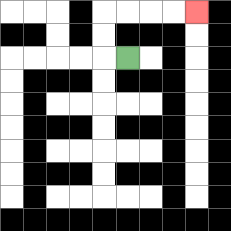{'start': '[5, 2]', 'end': '[8, 0]', 'path_directions': 'L,U,U,R,R,R,R', 'path_coordinates': '[[5, 2], [4, 2], [4, 1], [4, 0], [5, 0], [6, 0], [7, 0], [8, 0]]'}